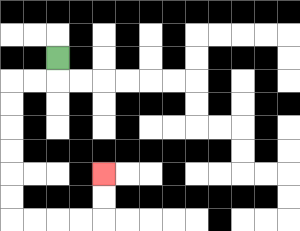{'start': '[2, 2]', 'end': '[4, 7]', 'path_directions': 'D,L,L,D,D,D,D,D,D,R,R,R,R,U,U', 'path_coordinates': '[[2, 2], [2, 3], [1, 3], [0, 3], [0, 4], [0, 5], [0, 6], [0, 7], [0, 8], [0, 9], [1, 9], [2, 9], [3, 9], [4, 9], [4, 8], [4, 7]]'}